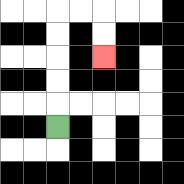{'start': '[2, 5]', 'end': '[4, 2]', 'path_directions': 'U,U,U,U,U,R,R,D,D', 'path_coordinates': '[[2, 5], [2, 4], [2, 3], [2, 2], [2, 1], [2, 0], [3, 0], [4, 0], [4, 1], [4, 2]]'}